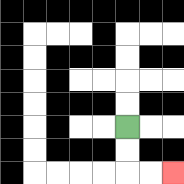{'start': '[5, 5]', 'end': '[7, 7]', 'path_directions': 'D,D,R,R', 'path_coordinates': '[[5, 5], [5, 6], [5, 7], [6, 7], [7, 7]]'}